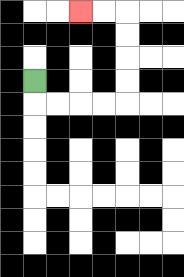{'start': '[1, 3]', 'end': '[3, 0]', 'path_directions': 'D,R,R,R,R,U,U,U,U,L,L', 'path_coordinates': '[[1, 3], [1, 4], [2, 4], [3, 4], [4, 4], [5, 4], [5, 3], [5, 2], [5, 1], [5, 0], [4, 0], [3, 0]]'}